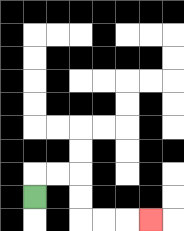{'start': '[1, 8]', 'end': '[6, 9]', 'path_directions': 'U,R,R,D,D,R,R,R', 'path_coordinates': '[[1, 8], [1, 7], [2, 7], [3, 7], [3, 8], [3, 9], [4, 9], [5, 9], [6, 9]]'}